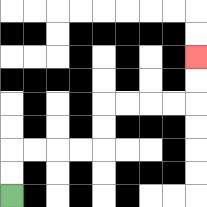{'start': '[0, 8]', 'end': '[8, 2]', 'path_directions': 'U,U,R,R,R,R,U,U,R,R,R,R,U,U', 'path_coordinates': '[[0, 8], [0, 7], [0, 6], [1, 6], [2, 6], [3, 6], [4, 6], [4, 5], [4, 4], [5, 4], [6, 4], [7, 4], [8, 4], [8, 3], [8, 2]]'}